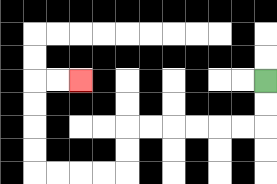{'start': '[11, 3]', 'end': '[3, 3]', 'path_directions': 'D,D,L,L,L,L,L,L,D,D,L,L,L,L,U,U,U,U,R,R', 'path_coordinates': '[[11, 3], [11, 4], [11, 5], [10, 5], [9, 5], [8, 5], [7, 5], [6, 5], [5, 5], [5, 6], [5, 7], [4, 7], [3, 7], [2, 7], [1, 7], [1, 6], [1, 5], [1, 4], [1, 3], [2, 3], [3, 3]]'}